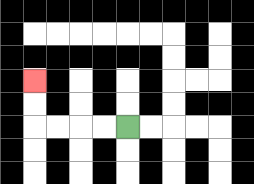{'start': '[5, 5]', 'end': '[1, 3]', 'path_directions': 'L,L,L,L,U,U', 'path_coordinates': '[[5, 5], [4, 5], [3, 5], [2, 5], [1, 5], [1, 4], [1, 3]]'}